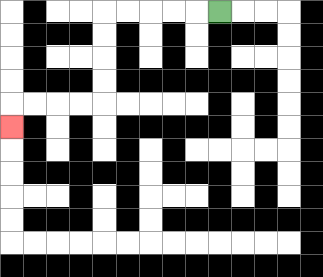{'start': '[9, 0]', 'end': '[0, 5]', 'path_directions': 'L,L,L,L,L,D,D,D,D,L,L,L,L,D', 'path_coordinates': '[[9, 0], [8, 0], [7, 0], [6, 0], [5, 0], [4, 0], [4, 1], [4, 2], [4, 3], [4, 4], [3, 4], [2, 4], [1, 4], [0, 4], [0, 5]]'}